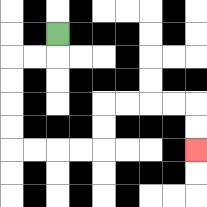{'start': '[2, 1]', 'end': '[8, 6]', 'path_directions': 'D,L,L,D,D,D,D,R,R,R,R,U,U,R,R,R,R,D,D', 'path_coordinates': '[[2, 1], [2, 2], [1, 2], [0, 2], [0, 3], [0, 4], [0, 5], [0, 6], [1, 6], [2, 6], [3, 6], [4, 6], [4, 5], [4, 4], [5, 4], [6, 4], [7, 4], [8, 4], [8, 5], [8, 6]]'}